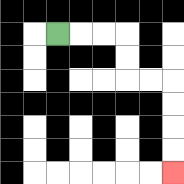{'start': '[2, 1]', 'end': '[7, 7]', 'path_directions': 'R,R,R,D,D,R,R,D,D,D,D', 'path_coordinates': '[[2, 1], [3, 1], [4, 1], [5, 1], [5, 2], [5, 3], [6, 3], [7, 3], [7, 4], [7, 5], [7, 6], [7, 7]]'}